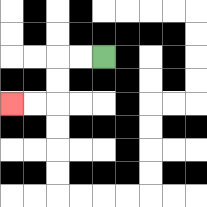{'start': '[4, 2]', 'end': '[0, 4]', 'path_directions': 'L,L,D,D,L,L', 'path_coordinates': '[[4, 2], [3, 2], [2, 2], [2, 3], [2, 4], [1, 4], [0, 4]]'}